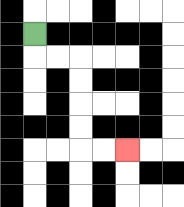{'start': '[1, 1]', 'end': '[5, 6]', 'path_directions': 'D,R,R,D,D,D,D,R,R', 'path_coordinates': '[[1, 1], [1, 2], [2, 2], [3, 2], [3, 3], [3, 4], [3, 5], [3, 6], [4, 6], [5, 6]]'}